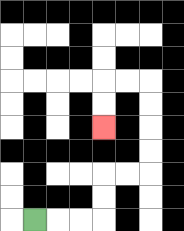{'start': '[1, 9]', 'end': '[4, 5]', 'path_directions': 'R,R,R,U,U,R,R,U,U,U,U,L,L,D,D', 'path_coordinates': '[[1, 9], [2, 9], [3, 9], [4, 9], [4, 8], [4, 7], [5, 7], [6, 7], [6, 6], [6, 5], [6, 4], [6, 3], [5, 3], [4, 3], [4, 4], [4, 5]]'}